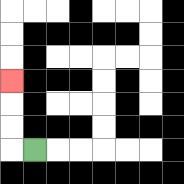{'start': '[1, 6]', 'end': '[0, 3]', 'path_directions': 'L,U,U,U', 'path_coordinates': '[[1, 6], [0, 6], [0, 5], [0, 4], [0, 3]]'}